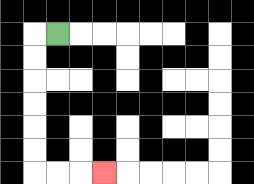{'start': '[2, 1]', 'end': '[4, 7]', 'path_directions': 'L,D,D,D,D,D,D,R,R,R', 'path_coordinates': '[[2, 1], [1, 1], [1, 2], [1, 3], [1, 4], [1, 5], [1, 6], [1, 7], [2, 7], [3, 7], [4, 7]]'}